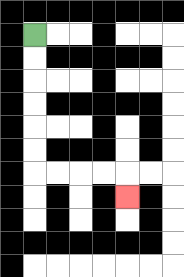{'start': '[1, 1]', 'end': '[5, 8]', 'path_directions': 'D,D,D,D,D,D,R,R,R,R,D', 'path_coordinates': '[[1, 1], [1, 2], [1, 3], [1, 4], [1, 5], [1, 6], [1, 7], [2, 7], [3, 7], [4, 7], [5, 7], [5, 8]]'}